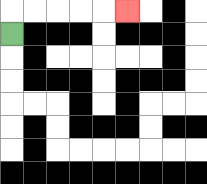{'start': '[0, 1]', 'end': '[5, 0]', 'path_directions': 'U,R,R,R,R,R', 'path_coordinates': '[[0, 1], [0, 0], [1, 0], [2, 0], [3, 0], [4, 0], [5, 0]]'}